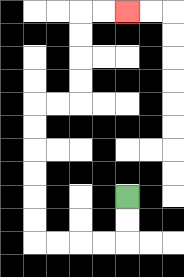{'start': '[5, 8]', 'end': '[5, 0]', 'path_directions': 'D,D,L,L,L,L,U,U,U,U,U,U,R,R,U,U,U,U,R,R', 'path_coordinates': '[[5, 8], [5, 9], [5, 10], [4, 10], [3, 10], [2, 10], [1, 10], [1, 9], [1, 8], [1, 7], [1, 6], [1, 5], [1, 4], [2, 4], [3, 4], [3, 3], [3, 2], [3, 1], [3, 0], [4, 0], [5, 0]]'}